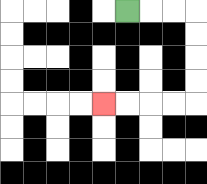{'start': '[5, 0]', 'end': '[4, 4]', 'path_directions': 'R,R,R,D,D,D,D,L,L,L,L', 'path_coordinates': '[[5, 0], [6, 0], [7, 0], [8, 0], [8, 1], [8, 2], [8, 3], [8, 4], [7, 4], [6, 4], [5, 4], [4, 4]]'}